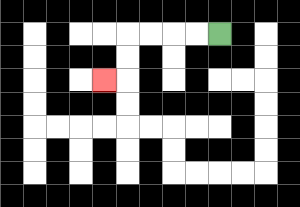{'start': '[9, 1]', 'end': '[4, 3]', 'path_directions': 'L,L,L,L,D,D,L', 'path_coordinates': '[[9, 1], [8, 1], [7, 1], [6, 1], [5, 1], [5, 2], [5, 3], [4, 3]]'}